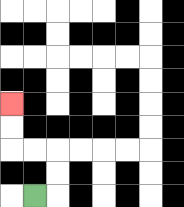{'start': '[1, 8]', 'end': '[0, 4]', 'path_directions': 'R,U,U,L,L,U,U', 'path_coordinates': '[[1, 8], [2, 8], [2, 7], [2, 6], [1, 6], [0, 6], [0, 5], [0, 4]]'}